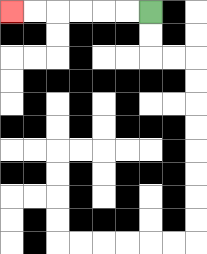{'start': '[6, 0]', 'end': '[0, 0]', 'path_directions': 'L,L,L,L,L,L', 'path_coordinates': '[[6, 0], [5, 0], [4, 0], [3, 0], [2, 0], [1, 0], [0, 0]]'}